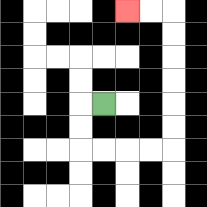{'start': '[4, 4]', 'end': '[5, 0]', 'path_directions': 'L,D,D,R,R,R,R,U,U,U,U,U,U,L,L', 'path_coordinates': '[[4, 4], [3, 4], [3, 5], [3, 6], [4, 6], [5, 6], [6, 6], [7, 6], [7, 5], [7, 4], [7, 3], [7, 2], [7, 1], [7, 0], [6, 0], [5, 0]]'}